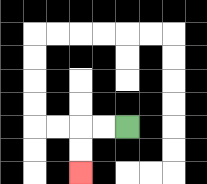{'start': '[5, 5]', 'end': '[3, 7]', 'path_directions': 'L,L,D,D', 'path_coordinates': '[[5, 5], [4, 5], [3, 5], [3, 6], [3, 7]]'}